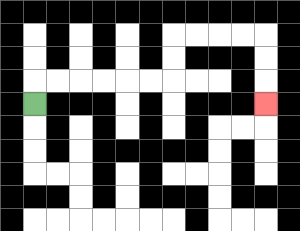{'start': '[1, 4]', 'end': '[11, 4]', 'path_directions': 'U,R,R,R,R,R,R,U,U,R,R,R,R,D,D,D', 'path_coordinates': '[[1, 4], [1, 3], [2, 3], [3, 3], [4, 3], [5, 3], [6, 3], [7, 3], [7, 2], [7, 1], [8, 1], [9, 1], [10, 1], [11, 1], [11, 2], [11, 3], [11, 4]]'}